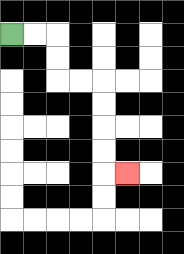{'start': '[0, 1]', 'end': '[5, 7]', 'path_directions': 'R,R,D,D,R,R,D,D,D,D,R', 'path_coordinates': '[[0, 1], [1, 1], [2, 1], [2, 2], [2, 3], [3, 3], [4, 3], [4, 4], [4, 5], [4, 6], [4, 7], [5, 7]]'}